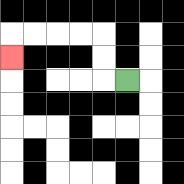{'start': '[5, 3]', 'end': '[0, 2]', 'path_directions': 'L,U,U,L,L,L,L,D', 'path_coordinates': '[[5, 3], [4, 3], [4, 2], [4, 1], [3, 1], [2, 1], [1, 1], [0, 1], [0, 2]]'}